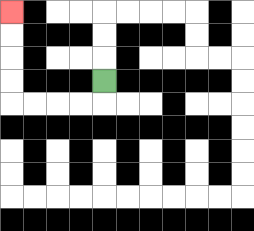{'start': '[4, 3]', 'end': '[0, 0]', 'path_directions': 'D,L,L,L,L,U,U,U,U', 'path_coordinates': '[[4, 3], [4, 4], [3, 4], [2, 4], [1, 4], [0, 4], [0, 3], [0, 2], [0, 1], [0, 0]]'}